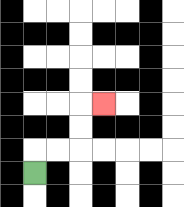{'start': '[1, 7]', 'end': '[4, 4]', 'path_directions': 'U,R,R,U,U,R', 'path_coordinates': '[[1, 7], [1, 6], [2, 6], [3, 6], [3, 5], [3, 4], [4, 4]]'}